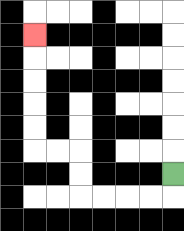{'start': '[7, 7]', 'end': '[1, 1]', 'path_directions': 'D,L,L,L,L,U,U,L,L,U,U,U,U,U', 'path_coordinates': '[[7, 7], [7, 8], [6, 8], [5, 8], [4, 8], [3, 8], [3, 7], [3, 6], [2, 6], [1, 6], [1, 5], [1, 4], [1, 3], [1, 2], [1, 1]]'}